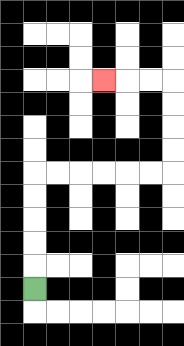{'start': '[1, 12]', 'end': '[4, 3]', 'path_directions': 'U,U,U,U,U,R,R,R,R,R,R,U,U,U,U,L,L,L', 'path_coordinates': '[[1, 12], [1, 11], [1, 10], [1, 9], [1, 8], [1, 7], [2, 7], [3, 7], [4, 7], [5, 7], [6, 7], [7, 7], [7, 6], [7, 5], [7, 4], [7, 3], [6, 3], [5, 3], [4, 3]]'}